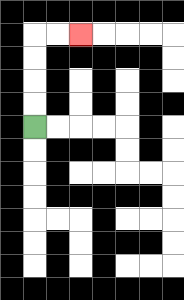{'start': '[1, 5]', 'end': '[3, 1]', 'path_directions': 'U,U,U,U,R,R', 'path_coordinates': '[[1, 5], [1, 4], [1, 3], [1, 2], [1, 1], [2, 1], [3, 1]]'}